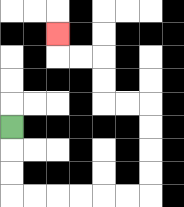{'start': '[0, 5]', 'end': '[2, 1]', 'path_directions': 'D,D,D,R,R,R,R,R,R,U,U,U,U,L,L,U,U,L,L,U', 'path_coordinates': '[[0, 5], [0, 6], [0, 7], [0, 8], [1, 8], [2, 8], [3, 8], [4, 8], [5, 8], [6, 8], [6, 7], [6, 6], [6, 5], [6, 4], [5, 4], [4, 4], [4, 3], [4, 2], [3, 2], [2, 2], [2, 1]]'}